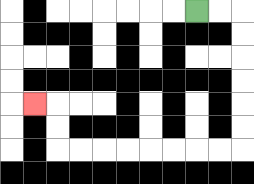{'start': '[8, 0]', 'end': '[1, 4]', 'path_directions': 'R,R,D,D,D,D,D,D,L,L,L,L,L,L,L,L,U,U,L', 'path_coordinates': '[[8, 0], [9, 0], [10, 0], [10, 1], [10, 2], [10, 3], [10, 4], [10, 5], [10, 6], [9, 6], [8, 6], [7, 6], [6, 6], [5, 6], [4, 6], [3, 6], [2, 6], [2, 5], [2, 4], [1, 4]]'}